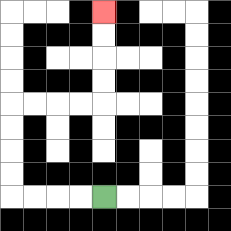{'start': '[4, 8]', 'end': '[4, 0]', 'path_directions': 'L,L,L,L,U,U,U,U,R,R,R,R,U,U,U,U', 'path_coordinates': '[[4, 8], [3, 8], [2, 8], [1, 8], [0, 8], [0, 7], [0, 6], [0, 5], [0, 4], [1, 4], [2, 4], [3, 4], [4, 4], [4, 3], [4, 2], [4, 1], [4, 0]]'}